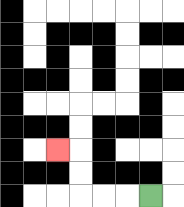{'start': '[6, 8]', 'end': '[2, 6]', 'path_directions': 'L,L,L,U,U,L', 'path_coordinates': '[[6, 8], [5, 8], [4, 8], [3, 8], [3, 7], [3, 6], [2, 6]]'}